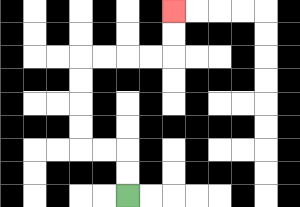{'start': '[5, 8]', 'end': '[7, 0]', 'path_directions': 'U,U,L,L,U,U,U,U,R,R,R,R,U,U', 'path_coordinates': '[[5, 8], [5, 7], [5, 6], [4, 6], [3, 6], [3, 5], [3, 4], [3, 3], [3, 2], [4, 2], [5, 2], [6, 2], [7, 2], [7, 1], [7, 0]]'}